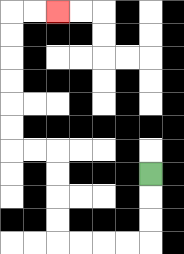{'start': '[6, 7]', 'end': '[2, 0]', 'path_directions': 'D,D,D,L,L,L,L,U,U,U,U,L,L,U,U,U,U,U,U,R,R', 'path_coordinates': '[[6, 7], [6, 8], [6, 9], [6, 10], [5, 10], [4, 10], [3, 10], [2, 10], [2, 9], [2, 8], [2, 7], [2, 6], [1, 6], [0, 6], [0, 5], [0, 4], [0, 3], [0, 2], [0, 1], [0, 0], [1, 0], [2, 0]]'}